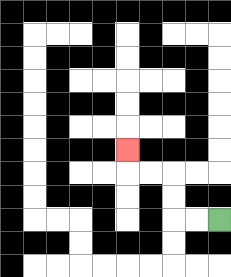{'start': '[9, 9]', 'end': '[5, 6]', 'path_directions': 'L,L,U,U,L,L,U', 'path_coordinates': '[[9, 9], [8, 9], [7, 9], [7, 8], [7, 7], [6, 7], [5, 7], [5, 6]]'}